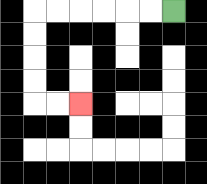{'start': '[7, 0]', 'end': '[3, 4]', 'path_directions': 'L,L,L,L,L,L,D,D,D,D,R,R', 'path_coordinates': '[[7, 0], [6, 0], [5, 0], [4, 0], [3, 0], [2, 0], [1, 0], [1, 1], [1, 2], [1, 3], [1, 4], [2, 4], [3, 4]]'}